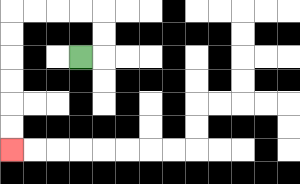{'start': '[3, 2]', 'end': '[0, 6]', 'path_directions': 'R,U,U,L,L,L,L,D,D,D,D,D,D', 'path_coordinates': '[[3, 2], [4, 2], [4, 1], [4, 0], [3, 0], [2, 0], [1, 0], [0, 0], [0, 1], [0, 2], [0, 3], [0, 4], [0, 5], [0, 6]]'}